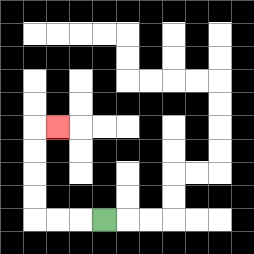{'start': '[4, 9]', 'end': '[2, 5]', 'path_directions': 'L,L,L,U,U,U,U,R', 'path_coordinates': '[[4, 9], [3, 9], [2, 9], [1, 9], [1, 8], [1, 7], [1, 6], [1, 5], [2, 5]]'}